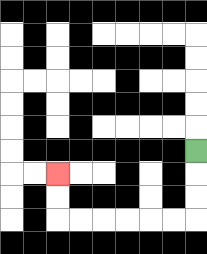{'start': '[8, 6]', 'end': '[2, 7]', 'path_directions': 'D,D,D,L,L,L,L,L,L,U,U', 'path_coordinates': '[[8, 6], [8, 7], [8, 8], [8, 9], [7, 9], [6, 9], [5, 9], [4, 9], [3, 9], [2, 9], [2, 8], [2, 7]]'}